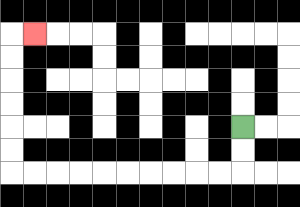{'start': '[10, 5]', 'end': '[1, 1]', 'path_directions': 'D,D,L,L,L,L,L,L,L,L,L,L,U,U,U,U,U,U,R', 'path_coordinates': '[[10, 5], [10, 6], [10, 7], [9, 7], [8, 7], [7, 7], [6, 7], [5, 7], [4, 7], [3, 7], [2, 7], [1, 7], [0, 7], [0, 6], [0, 5], [0, 4], [0, 3], [0, 2], [0, 1], [1, 1]]'}